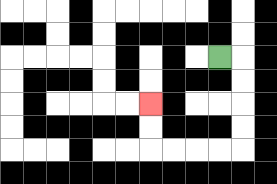{'start': '[9, 2]', 'end': '[6, 4]', 'path_directions': 'R,D,D,D,D,L,L,L,L,U,U', 'path_coordinates': '[[9, 2], [10, 2], [10, 3], [10, 4], [10, 5], [10, 6], [9, 6], [8, 6], [7, 6], [6, 6], [6, 5], [6, 4]]'}